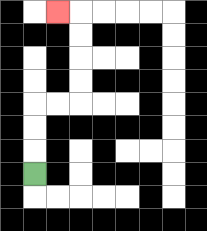{'start': '[1, 7]', 'end': '[2, 0]', 'path_directions': 'U,U,U,R,R,U,U,U,U,L', 'path_coordinates': '[[1, 7], [1, 6], [1, 5], [1, 4], [2, 4], [3, 4], [3, 3], [3, 2], [3, 1], [3, 0], [2, 0]]'}